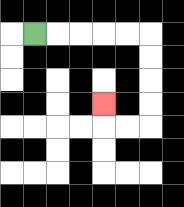{'start': '[1, 1]', 'end': '[4, 4]', 'path_directions': 'R,R,R,R,R,D,D,D,D,L,L,U', 'path_coordinates': '[[1, 1], [2, 1], [3, 1], [4, 1], [5, 1], [6, 1], [6, 2], [6, 3], [6, 4], [6, 5], [5, 5], [4, 5], [4, 4]]'}